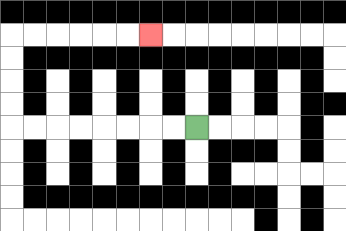{'start': '[8, 5]', 'end': '[6, 1]', 'path_directions': 'L,L,L,L,L,L,L,L,U,U,U,U,R,R,R,R,R,R', 'path_coordinates': '[[8, 5], [7, 5], [6, 5], [5, 5], [4, 5], [3, 5], [2, 5], [1, 5], [0, 5], [0, 4], [0, 3], [0, 2], [0, 1], [1, 1], [2, 1], [3, 1], [4, 1], [5, 1], [6, 1]]'}